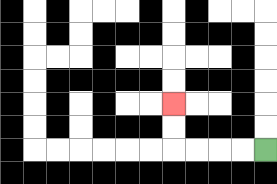{'start': '[11, 6]', 'end': '[7, 4]', 'path_directions': 'L,L,L,L,U,U', 'path_coordinates': '[[11, 6], [10, 6], [9, 6], [8, 6], [7, 6], [7, 5], [7, 4]]'}